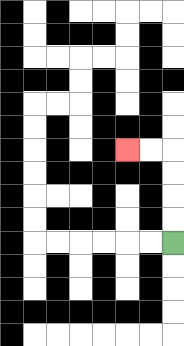{'start': '[7, 10]', 'end': '[5, 6]', 'path_directions': 'U,U,U,U,L,L', 'path_coordinates': '[[7, 10], [7, 9], [7, 8], [7, 7], [7, 6], [6, 6], [5, 6]]'}